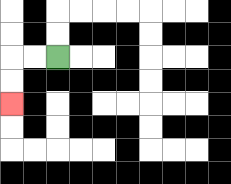{'start': '[2, 2]', 'end': '[0, 4]', 'path_directions': 'L,L,D,D', 'path_coordinates': '[[2, 2], [1, 2], [0, 2], [0, 3], [0, 4]]'}